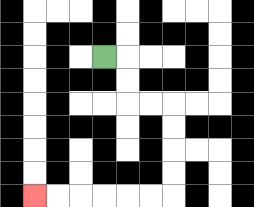{'start': '[4, 2]', 'end': '[1, 8]', 'path_directions': 'R,D,D,R,R,D,D,D,D,L,L,L,L,L,L', 'path_coordinates': '[[4, 2], [5, 2], [5, 3], [5, 4], [6, 4], [7, 4], [7, 5], [7, 6], [7, 7], [7, 8], [6, 8], [5, 8], [4, 8], [3, 8], [2, 8], [1, 8]]'}